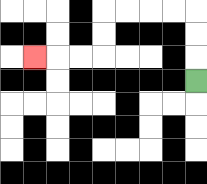{'start': '[8, 3]', 'end': '[1, 2]', 'path_directions': 'U,U,U,L,L,L,L,D,D,L,L,L', 'path_coordinates': '[[8, 3], [8, 2], [8, 1], [8, 0], [7, 0], [6, 0], [5, 0], [4, 0], [4, 1], [4, 2], [3, 2], [2, 2], [1, 2]]'}